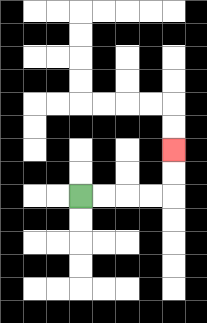{'start': '[3, 8]', 'end': '[7, 6]', 'path_directions': 'R,R,R,R,U,U', 'path_coordinates': '[[3, 8], [4, 8], [5, 8], [6, 8], [7, 8], [7, 7], [7, 6]]'}